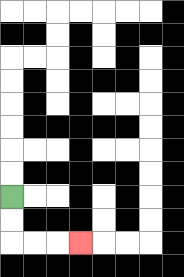{'start': '[0, 8]', 'end': '[3, 10]', 'path_directions': 'D,D,R,R,R', 'path_coordinates': '[[0, 8], [0, 9], [0, 10], [1, 10], [2, 10], [3, 10]]'}